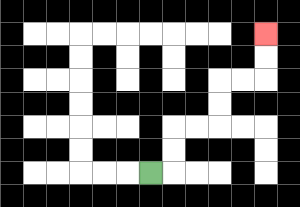{'start': '[6, 7]', 'end': '[11, 1]', 'path_directions': 'R,U,U,R,R,U,U,R,R,U,U', 'path_coordinates': '[[6, 7], [7, 7], [7, 6], [7, 5], [8, 5], [9, 5], [9, 4], [9, 3], [10, 3], [11, 3], [11, 2], [11, 1]]'}